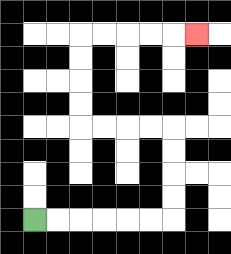{'start': '[1, 9]', 'end': '[8, 1]', 'path_directions': 'R,R,R,R,R,R,U,U,U,U,L,L,L,L,U,U,U,U,R,R,R,R,R', 'path_coordinates': '[[1, 9], [2, 9], [3, 9], [4, 9], [5, 9], [6, 9], [7, 9], [7, 8], [7, 7], [7, 6], [7, 5], [6, 5], [5, 5], [4, 5], [3, 5], [3, 4], [3, 3], [3, 2], [3, 1], [4, 1], [5, 1], [6, 1], [7, 1], [8, 1]]'}